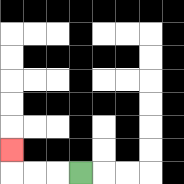{'start': '[3, 7]', 'end': '[0, 6]', 'path_directions': 'L,L,L,U', 'path_coordinates': '[[3, 7], [2, 7], [1, 7], [0, 7], [0, 6]]'}